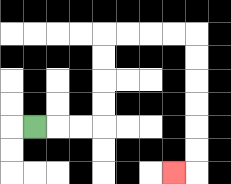{'start': '[1, 5]', 'end': '[7, 7]', 'path_directions': 'R,R,R,U,U,U,U,R,R,R,R,D,D,D,D,D,D,L', 'path_coordinates': '[[1, 5], [2, 5], [3, 5], [4, 5], [4, 4], [4, 3], [4, 2], [4, 1], [5, 1], [6, 1], [7, 1], [8, 1], [8, 2], [8, 3], [8, 4], [8, 5], [8, 6], [8, 7], [7, 7]]'}